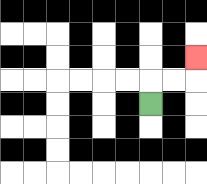{'start': '[6, 4]', 'end': '[8, 2]', 'path_directions': 'U,R,R,U', 'path_coordinates': '[[6, 4], [6, 3], [7, 3], [8, 3], [8, 2]]'}